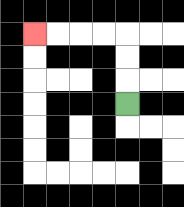{'start': '[5, 4]', 'end': '[1, 1]', 'path_directions': 'U,U,U,L,L,L,L', 'path_coordinates': '[[5, 4], [5, 3], [5, 2], [5, 1], [4, 1], [3, 1], [2, 1], [1, 1]]'}